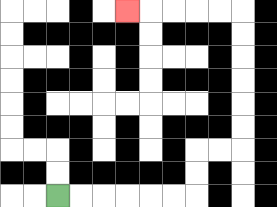{'start': '[2, 8]', 'end': '[5, 0]', 'path_directions': 'R,R,R,R,R,R,U,U,R,R,U,U,U,U,U,U,L,L,L,L,L', 'path_coordinates': '[[2, 8], [3, 8], [4, 8], [5, 8], [6, 8], [7, 8], [8, 8], [8, 7], [8, 6], [9, 6], [10, 6], [10, 5], [10, 4], [10, 3], [10, 2], [10, 1], [10, 0], [9, 0], [8, 0], [7, 0], [6, 0], [5, 0]]'}